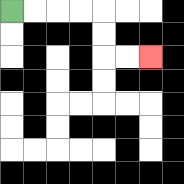{'start': '[0, 0]', 'end': '[6, 2]', 'path_directions': 'R,R,R,R,D,D,R,R', 'path_coordinates': '[[0, 0], [1, 0], [2, 0], [3, 0], [4, 0], [4, 1], [4, 2], [5, 2], [6, 2]]'}